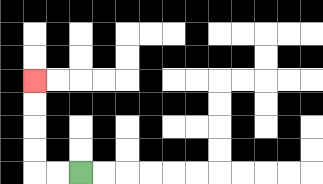{'start': '[3, 7]', 'end': '[1, 3]', 'path_directions': 'L,L,U,U,U,U', 'path_coordinates': '[[3, 7], [2, 7], [1, 7], [1, 6], [1, 5], [1, 4], [1, 3]]'}